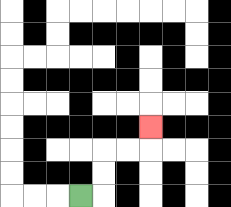{'start': '[3, 8]', 'end': '[6, 5]', 'path_directions': 'R,U,U,R,R,U', 'path_coordinates': '[[3, 8], [4, 8], [4, 7], [4, 6], [5, 6], [6, 6], [6, 5]]'}